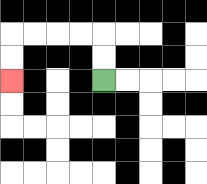{'start': '[4, 3]', 'end': '[0, 3]', 'path_directions': 'U,U,L,L,L,L,D,D', 'path_coordinates': '[[4, 3], [4, 2], [4, 1], [3, 1], [2, 1], [1, 1], [0, 1], [0, 2], [0, 3]]'}